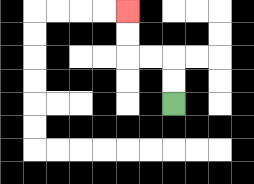{'start': '[7, 4]', 'end': '[5, 0]', 'path_directions': 'U,U,L,L,U,U', 'path_coordinates': '[[7, 4], [7, 3], [7, 2], [6, 2], [5, 2], [5, 1], [5, 0]]'}